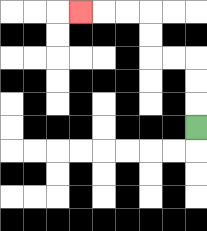{'start': '[8, 5]', 'end': '[3, 0]', 'path_directions': 'U,U,U,L,L,U,U,L,L,L', 'path_coordinates': '[[8, 5], [8, 4], [8, 3], [8, 2], [7, 2], [6, 2], [6, 1], [6, 0], [5, 0], [4, 0], [3, 0]]'}